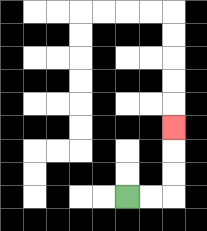{'start': '[5, 8]', 'end': '[7, 5]', 'path_directions': 'R,R,U,U,U', 'path_coordinates': '[[5, 8], [6, 8], [7, 8], [7, 7], [7, 6], [7, 5]]'}